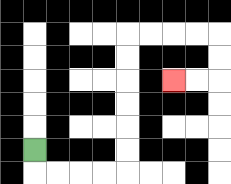{'start': '[1, 6]', 'end': '[7, 3]', 'path_directions': 'D,R,R,R,R,U,U,U,U,U,U,R,R,R,R,D,D,L,L', 'path_coordinates': '[[1, 6], [1, 7], [2, 7], [3, 7], [4, 7], [5, 7], [5, 6], [5, 5], [5, 4], [5, 3], [5, 2], [5, 1], [6, 1], [7, 1], [8, 1], [9, 1], [9, 2], [9, 3], [8, 3], [7, 3]]'}